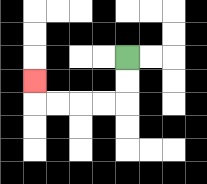{'start': '[5, 2]', 'end': '[1, 3]', 'path_directions': 'D,D,L,L,L,L,U', 'path_coordinates': '[[5, 2], [5, 3], [5, 4], [4, 4], [3, 4], [2, 4], [1, 4], [1, 3]]'}